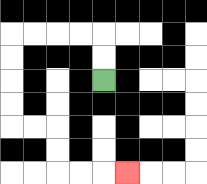{'start': '[4, 3]', 'end': '[5, 7]', 'path_directions': 'U,U,L,L,L,L,D,D,D,D,R,R,D,D,R,R,R', 'path_coordinates': '[[4, 3], [4, 2], [4, 1], [3, 1], [2, 1], [1, 1], [0, 1], [0, 2], [0, 3], [0, 4], [0, 5], [1, 5], [2, 5], [2, 6], [2, 7], [3, 7], [4, 7], [5, 7]]'}